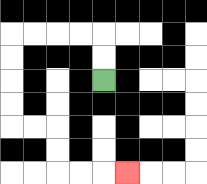{'start': '[4, 3]', 'end': '[5, 7]', 'path_directions': 'U,U,L,L,L,L,D,D,D,D,R,R,D,D,R,R,R', 'path_coordinates': '[[4, 3], [4, 2], [4, 1], [3, 1], [2, 1], [1, 1], [0, 1], [0, 2], [0, 3], [0, 4], [0, 5], [1, 5], [2, 5], [2, 6], [2, 7], [3, 7], [4, 7], [5, 7]]'}